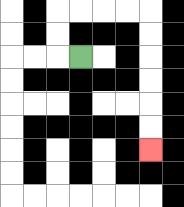{'start': '[3, 2]', 'end': '[6, 6]', 'path_directions': 'L,U,U,R,R,R,R,D,D,D,D,D,D', 'path_coordinates': '[[3, 2], [2, 2], [2, 1], [2, 0], [3, 0], [4, 0], [5, 0], [6, 0], [6, 1], [6, 2], [6, 3], [6, 4], [6, 5], [6, 6]]'}